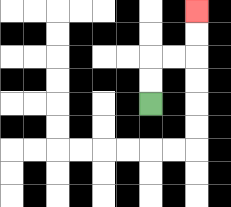{'start': '[6, 4]', 'end': '[8, 0]', 'path_directions': 'U,U,R,R,U,U', 'path_coordinates': '[[6, 4], [6, 3], [6, 2], [7, 2], [8, 2], [8, 1], [8, 0]]'}